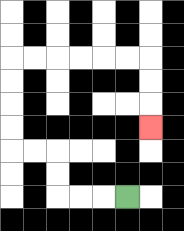{'start': '[5, 8]', 'end': '[6, 5]', 'path_directions': 'L,L,L,U,U,L,L,U,U,U,U,R,R,R,R,R,R,D,D,D', 'path_coordinates': '[[5, 8], [4, 8], [3, 8], [2, 8], [2, 7], [2, 6], [1, 6], [0, 6], [0, 5], [0, 4], [0, 3], [0, 2], [1, 2], [2, 2], [3, 2], [4, 2], [5, 2], [6, 2], [6, 3], [6, 4], [6, 5]]'}